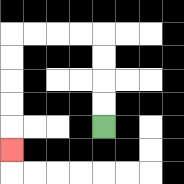{'start': '[4, 5]', 'end': '[0, 6]', 'path_directions': 'U,U,U,U,L,L,L,L,D,D,D,D,D', 'path_coordinates': '[[4, 5], [4, 4], [4, 3], [4, 2], [4, 1], [3, 1], [2, 1], [1, 1], [0, 1], [0, 2], [0, 3], [0, 4], [0, 5], [0, 6]]'}